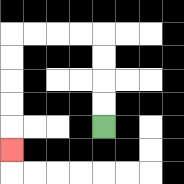{'start': '[4, 5]', 'end': '[0, 6]', 'path_directions': 'U,U,U,U,L,L,L,L,D,D,D,D,D', 'path_coordinates': '[[4, 5], [4, 4], [4, 3], [4, 2], [4, 1], [3, 1], [2, 1], [1, 1], [0, 1], [0, 2], [0, 3], [0, 4], [0, 5], [0, 6]]'}